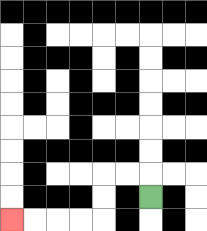{'start': '[6, 8]', 'end': '[0, 9]', 'path_directions': 'U,L,L,D,D,L,L,L,L', 'path_coordinates': '[[6, 8], [6, 7], [5, 7], [4, 7], [4, 8], [4, 9], [3, 9], [2, 9], [1, 9], [0, 9]]'}